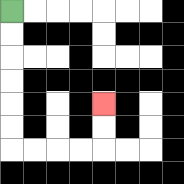{'start': '[0, 0]', 'end': '[4, 4]', 'path_directions': 'D,D,D,D,D,D,R,R,R,R,U,U', 'path_coordinates': '[[0, 0], [0, 1], [0, 2], [0, 3], [0, 4], [0, 5], [0, 6], [1, 6], [2, 6], [3, 6], [4, 6], [4, 5], [4, 4]]'}